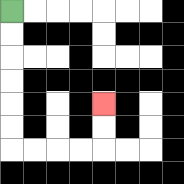{'start': '[0, 0]', 'end': '[4, 4]', 'path_directions': 'D,D,D,D,D,D,R,R,R,R,U,U', 'path_coordinates': '[[0, 0], [0, 1], [0, 2], [0, 3], [0, 4], [0, 5], [0, 6], [1, 6], [2, 6], [3, 6], [4, 6], [4, 5], [4, 4]]'}